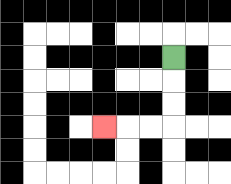{'start': '[7, 2]', 'end': '[4, 5]', 'path_directions': 'D,D,D,L,L,L', 'path_coordinates': '[[7, 2], [7, 3], [7, 4], [7, 5], [6, 5], [5, 5], [4, 5]]'}